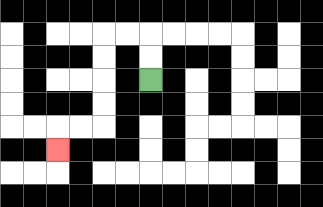{'start': '[6, 3]', 'end': '[2, 6]', 'path_directions': 'U,U,L,L,D,D,D,D,L,L,D', 'path_coordinates': '[[6, 3], [6, 2], [6, 1], [5, 1], [4, 1], [4, 2], [4, 3], [4, 4], [4, 5], [3, 5], [2, 5], [2, 6]]'}